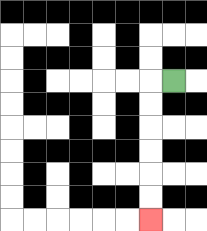{'start': '[7, 3]', 'end': '[6, 9]', 'path_directions': 'L,D,D,D,D,D,D', 'path_coordinates': '[[7, 3], [6, 3], [6, 4], [6, 5], [6, 6], [6, 7], [6, 8], [6, 9]]'}